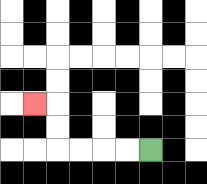{'start': '[6, 6]', 'end': '[1, 4]', 'path_directions': 'L,L,L,L,U,U,L', 'path_coordinates': '[[6, 6], [5, 6], [4, 6], [3, 6], [2, 6], [2, 5], [2, 4], [1, 4]]'}